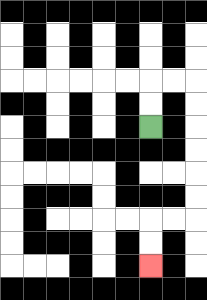{'start': '[6, 5]', 'end': '[6, 11]', 'path_directions': 'U,U,R,R,D,D,D,D,D,D,L,L,D,D', 'path_coordinates': '[[6, 5], [6, 4], [6, 3], [7, 3], [8, 3], [8, 4], [8, 5], [8, 6], [8, 7], [8, 8], [8, 9], [7, 9], [6, 9], [6, 10], [6, 11]]'}